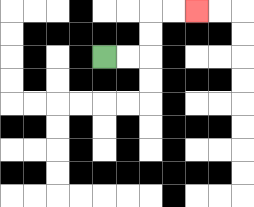{'start': '[4, 2]', 'end': '[8, 0]', 'path_directions': 'R,R,U,U,R,R', 'path_coordinates': '[[4, 2], [5, 2], [6, 2], [6, 1], [6, 0], [7, 0], [8, 0]]'}